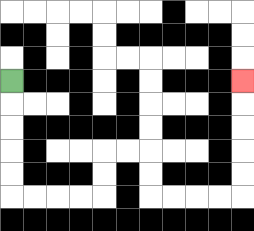{'start': '[0, 3]', 'end': '[10, 3]', 'path_directions': 'D,D,D,D,D,R,R,R,R,U,U,R,R,D,D,R,R,R,R,U,U,U,U,U', 'path_coordinates': '[[0, 3], [0, 4], [0, 5], [0, 6], [0, 7], [0, 8], [1, 8], [2, 8], [3, 8], [4, 8], [4, 7], [4, 6], [5, 6], [6, 6], [6, 7], [6, 8], [7, 8], [8, 8], [9, 8], [10, 8], [10, 7], [10, 6], [10, 5], [10, 4], [10, 3]]'}